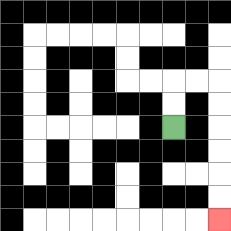{'start': '[7, 5]', 'end': '[9, 9]', 'path_directions': 'U,U,R,R,D,D,D,D,D,D', 'path_coordinates': '[[7, 5], [7, 4], [7, 3], [8, 3], [9, 3], [9, 4], [9, 5], [9, 6], [9, 7], [9, 8], [9, 9]]'}